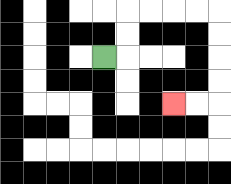{'start': '[4, 2]', 'end': '[7, 4]', 'path_directions': 'R,U,U,R,R,R,R,D,D,D,D,L,L', 'path_coordinates': '[[4, 2], [5, 2], [5, 1], [5, 0], [6, 0], [7, 0], [8, 0], [9, 0], [9, 1], [9, 2], [9, 3], [9, 4], [8, 4], [7, 4]]'}